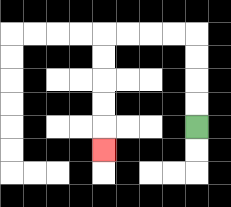{'start': '[8, 5]', 'end': '[4, 6]', 'path_directions': 'U,U,U,U,L,L,L,L,D,D,D,D,D', 'path_coordinates': '[[8, 5], [8, 4], [8, 3], [8, 2], [8, 1], [7, 1], [6, 1], [5, 1], [4, 1], [4, 2], [4, 3], [4, 4], [4, 5], [4, 6]]'}